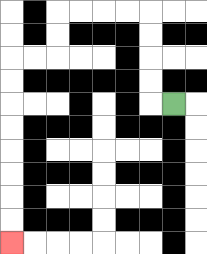{'start': '[7, 4]', 'end': '[0, 10]', 'path_directions': 'L,U,U,U,U,L,L,L,L,D,D,L,L,D,D,D,D,D,D,D,D', 'path_coordinates': '[[7, 4], [6, 4], [6, 3], [6, 2], [6, 1], [6, 0], [5, 0], [4, 0], [3, 0], [2, 0], [2, 1], [2, 2], [1, 2], [0, 2], [0, 3], [0, 4], [0, 5], [0, 6], [0, 7], [0, 8], [0, 9], [0, 10]]'}